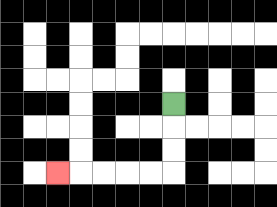{'start': '[7, 4]', 'end': '[2, 7]', 'path_directions': 'D,D,D,L,L,L,L,L', 'path_coordinates': '[[7, 4], [7, 5], [7, 6], [7, 7], [6, 7], [5, 7], [4, 7], [3, 7], [2, 7]]'}